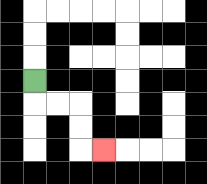{'start': '[1, 3]', 'end': '[4, 6]', 'path_directions': 'D,R,R,D,D,R', 'path_coordinates': '[[1, 3], [1, 4], [2, 4], [3, 4], [3, 5], [3, 6], [4, 6]]'}